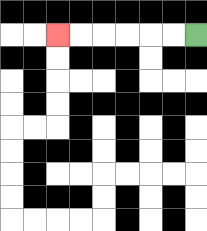{'start': '[8, 1]', 'end': '[2, 1]', 'path_directions': 'L,L,L,L,L,L', 'path_coordinates': '[[8, 1], [7, 1], [6, 1], [5, 1], [4, 1], [3, 1], [2, 1]]'}